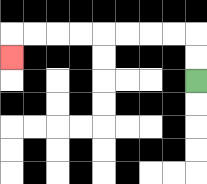{'start': '[8, 3]', 'end': '[0, 2]', 'path_directions': 'U,U,L,L,L,L,L,L,L,L,D', 'path_coordinates': '[[8, 3], [8, 2], [8, 1], [7, 1], [6, 1], [5, 1], [4, 1], [3, 1], [2, 1], [1, 1], [0, 1], [0, 2]]'}